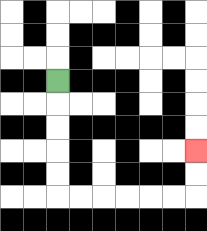{'start': '[2, 3]', 'end': '[8, 6]', 'path_directions': 'D,D,D,D,D,R,R,R,R,R,R,U,U', 'path_coordinates': '[[2, 3], [2, 4], [2, 5], [2, 6], [2, 7], [2, 8], [3, 8], [4, 8], [5, 8], [6, 8], [7, 8], [8, 8], [8, 7], [8, 6]]'}